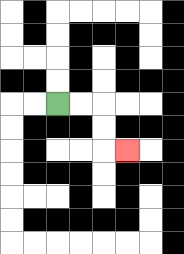{'start': '[2, 4]', 'end': '[5, 6]', 'path_directions': 'R,R,D,D,R', 'path_coordinates': '[[2, 4], [3, 4], [4, 4], [4, 5], [4, 6], [5, 6]]'}